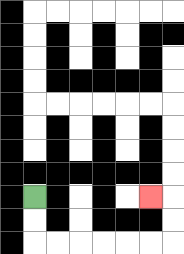{'start': '[1, 8]', 'end': '[6, 8]', 'path_directions': 'D,D,R,R,R,R,R,R,U,U,L', 'path_coordinates': '[[1, 8], [1, 9], [1, 10], [2, 10], [3, 10], [4, 10], [5, 10], [6, 10], [7, 10], [7, 9], [7, 8], [6, 8]]'}